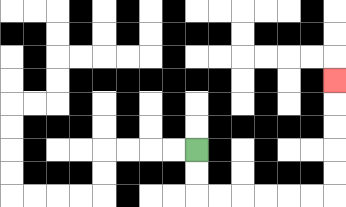{'start': '[8, 6]', 'end': '[14, 3]', 'path_directions': 'D,D,R,R,R,R,R,R,U,U,U,U,U', 'path_coordinates': '[[8, 6], [8, 7], [8, 8], [9, 8], [10, 8], [11, 8], [12, 8], [13, 8], [14, 8], [14, 7], [14, 6], [14, 5], [14, 4], [14, 3]]'}